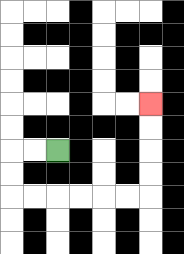{'start': '[2, 6]', 'end': '[6, 4]', 'path_directions': 'L,L,D,D,R,R,R,R,R,R,U,U,U,U', 'path_coordinates': '[[2, 6], [1, 6], [0, 6], [0, 7], [0, 8], [1, 8], [2, 8], [3, 8], [4, 8], [5, 8], [6, 8], [6, 7], [6, 6], [6, 5], [6, 4]]'}